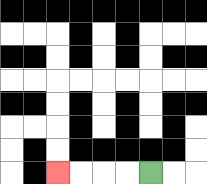{'start': '[6, 7]', 'end': '[2, 7]', 'path_directions': 'L,L,L,L', 'path_coordinates': '[[6, 7], [5, 7], [4, 7], [3, 7], [2, 7]]'}